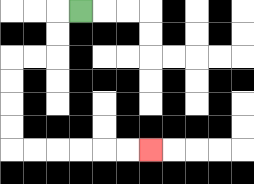{'start': '[3, 0]', 'end': '[6, 6]', 'path_directions': 'L,D,D,L,L,D,D,D,D,R,R,R,R,R,R', 'path_coordinates': '[[3, 0], [2, 0], [2, 1], [2, 2], [1, 2], [0, 2], [0, 3], [0, 4], [0, 5], [0, 6], [1, 6], [2, 6], [3, 6], [4, 6], [5, 6], [6, 6]]'}